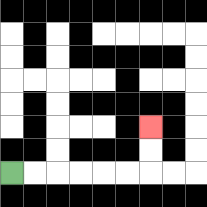{'start': '[0, 7]', 'end': '[6, 5]', 'path_directions': 'R,R,R,R,R,R,U,U', 'path_coordinates': '[[0, 7], [1, 7], [2, 7], [3, 7], [4, 7], [5, 7], [6, 7], [6, 6], [6, 5]]'}